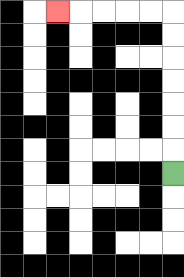{'start': '[7, 7]', 'end': '[2, 0]', 'path_directions': 'U,U,U,U,U,U,U,L,L,L,L,L', 'path_coordinates': '[[7, 7], [7, 6], [7, 5], [7, 4], [7, 3], [7, 2], [7, 1], [7, 0], [6, 0], [5, 0], [4, 0], [3, 0], [2, 0]]'}